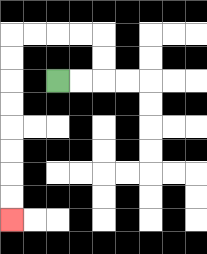{'start': '[2, 3]', 'end': '[0, 9]', 'path_directions': 'R,R,U,U,L,L,L,L,D,D,D,D,D,D,D,D', 'path_coordinates': '[[2, 3], [3, 3], [4, 3], [4, 2], [4, 1], [3, 1], [2, 1], [1, 1], [0, 1], [0, 2], [0, 3], [0, 4], [0, 5], [0, 6], [0, 7], [0, 8], [0, 9]]'}